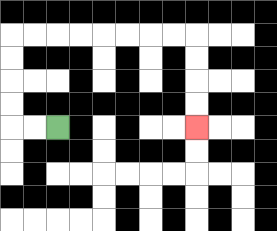{'start': '[2, 5]', 'end': '[8, 5]', 'path_directions': 'L,L,U,U,U,U,R,R,R,R,R,R,R,R,D,D,D,D', 'path_coordinates': '[[2, 5], [1, 5], [0, 5], [0, 4], [0, 3], [0, 2], [0, 1], [1, 1], [2, 1], [3, 1], [4, 1], [5, 1], [6, 1], [7, 1], [8, 1], [8, 2], [8, 3], [8, 4], [8, 5]]'}